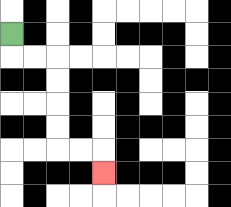{'start': '[0, 1]', 'end': '[4, 7]', 'path_directions': 'D,R,R,D,D,D,D,R,R,D', 'path_coordinates': '[[0, 1], [0, 2], [1, 2], [2, 2], [2, 3], [2, 4], [2, 5], [2, 6], [3, 6], [4, 6], [4, 7]]'}